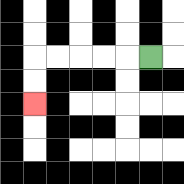{'start': '[6, 2]', 'end': '[1, 4]', 'path_directions': 'L,L,L,L,L,D,D', 'path_coordinates': '[[6, 2], [5, 2], [4, 2], [3, 2], [2, 2], [1, 2], [1, 3], [1, 4]]'}